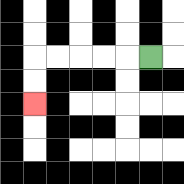{'start': '[6, 2]', 'end': '[1, 4]', 'path_directions': 'L,L,L,L,L,D,D', 'path_coordinates': '[[6, 2], [5, 2], [4, 2], [3, 2], [2, 2], [1, 2], [1, 3], [1, 4]]'}